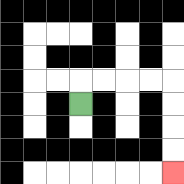{'start': '[3, 4]', 'end': '[7, 7]', 'path_directions': 'U,R,R,R,R,D,D,D,D', 'path_coordinates': '[[3, 4], [3, 3], [4, 3], [5, 3], [6, 3], [7, 3], [7, 4], [7, 5], [7, 6], [7, 7]]'}